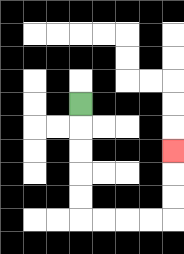{'start': '[3, 4]', 'end': '[7, 6]', 'path_directions': 'D,D,D,D,D,R,R,R,R,U,U,U', 'path_coordinates': '[[3, 4], [3, 5], [3, 6], [3, 7], [3, 8], [3, 9], [4, 9], [5, 9], [6, 9], [7, 9], [7, 8], [7, 7], [7, 6]]'}